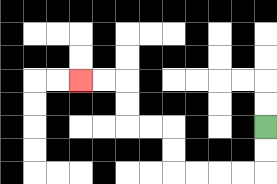{'start': '[11, 5]', 'end': '[3, 3]', 'path_directions': 'D,D,L,L,L,L,U,U,L,L,U,U,L,L', 'path_coordinates': '[[11, 5], [11, 6], [11, 7], [10, 7], [9, 7], [8, 7], [7, 7], [7, 6], [7, 5], [6, 5], [5, 5], [5, 4], [5, 3], [4, 3], [3, 3]]'}